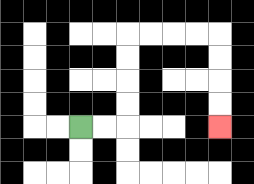{'start': '[3, 5]', 'end': '[9, 5]', 'path_directions': 'R,R,U,U,U,U,R,R,R,R,D,D,D,D', 'path_coordinates': '[[3, 5], [4, 5], [5, 5], [5, 4], [5, 3], [5, 2], [5, 1], [6, 1], [7, 1], [8, 1], [9, 1], [9, 2], [9, 3], [9, 4], [9, 5]]'}